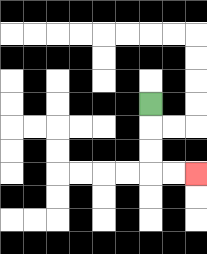{'start': '[6, 4]', 'end': '[8, 7]', 'path_directions': 'D,D,D,R,R', 'path_coordinates': '[[6, 4], [6, 5], [6, 6], [6, 7], [7, 7], [8, 7]]'}